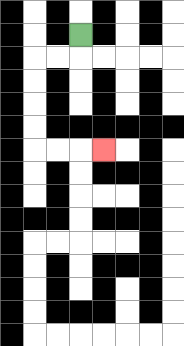{'start': '[3, 1]', 'end': '[4, 6]', 'path_directions': 'D,L,L,D,D,D,D,R,R,R', 'path_coordinates': '[[3, 1], [3, 2], [2, 2], [1, 2], [1, 3], [1, 4], [1, 5], [1, 6], [2, 6], [3, 6], [4, 6]]'}